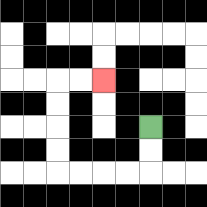{'start': '[6, 5]', 'end': '[4, 3]', 'path_directions': 'D,D,L,L,L,L,U,U,U,U,R,R', 'path_coordinates': '[[6, 5], [6, 6], [6, 7], [5, 7], [4, 7], [3, 7], [2, 7], [2, 6], [2, 5], [2, 4], [2, 3], [3, 3], [4, 3]]'}